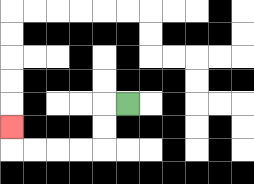{'start': '[5, 4]', 'end': '[0, 5]', 'path_directions': 'L,D,D,L,L,L,L,U', 'path_coordinates': '[[5, 4], [4, 4], [4, 5], [4, 6], [3, 6], [2, 6], [1, 6], [0, 6], [0, 5]]'}